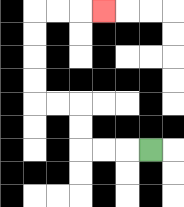{'start': '[6, 6]', 'end': '[4, 0]', 'path_directions': 'L,L,L,U,U,L,L,U,U,U,U,R,R,R', 'path_coordinates': '[[6, 6], [5, 6], [4, 6], [3, 6], [3, 5], [3, 4], [2, 4], [1, 4], [1, 3], [1, 2], [1, 1], [1, 0], [2, 0], [3, 0], [4, 0]]'}